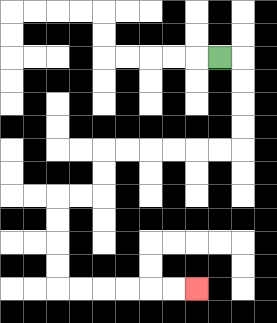{'start': '[9, 2]', 'end': '[8, 12]', 'path_directions': 'R,D,D,D,D,L,L,L,L,L,L,D,D,L,L,D,D,D,D,R,R,R,R,R,R', 'path_coordinates': '[[9, 2], [10, 2], [10, 3], [10, 4], [10, 5], [10, 6], [9, 6], [8, 6], [7, 6], [6, 6], [5, 6], [4, 6], [4, 7], [4, 8], [3, 8], [2, 8], [2, 9], [2, 10], [2, 11], [2, 12], [3, 12], [4, 12], [5, 12], [6, 12], [7, 12], [8, 12]]'}